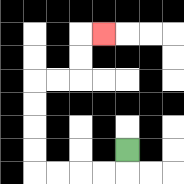{'start': '[5, 6]', 'end': '[4, 1]', 'path_directions': 'D,L,L,L,L,U,U,U,U,R,R,U,U,R', 'path_coordinates': '[[5, 6], [5, 7], [4, 7], [3, 7], [2, 7], [1, 7], [1, 6], [1, 5], [1, 4], [1, 3], [2, 3], [3, 3], [3, 2], [3, 1], [4, 1]]'}